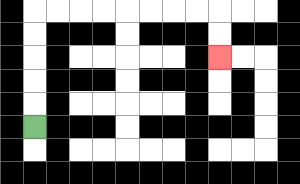{'start': '[1, 5]', 'end': '[9, 2]', 'path_directions': 'U,U,U,U,U,R,R,R,R,R,R,R,R,D,D', 'path_coordinates': '[[1, 5], [1, 4], [1, 3], [1, 2], [1, 1], [1, 0], [2, 0], [3, 0], [4, 0], [5, 0], [6, 0], [7, 0], [8, 0], [9, 0], [9, 1], [9, 2]]'}